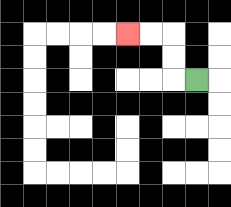{'start': '[8, 3]', 'end': '[5, 1]', 'path_directions': 'L,U,U,L,L', 'path_coordinates': '[[8, 3], [7, 3], [7, 2], [7, 1], [6, 1], [5, 1]]'}